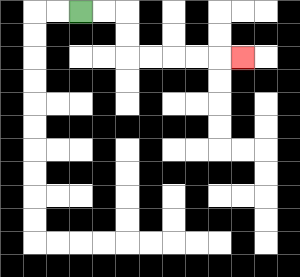{'start': '[3, 0]', 'end': '[10, 2]', 'path_directions': 'R,R,D,D,R,R,R,R,R', 'path_coordinates': '[[3, 0], [4, 0], [5, 0], [5, 1], [5, 2], [6, 2], [7, 2], [8, 2], [9, 2], [10, 2]]'}